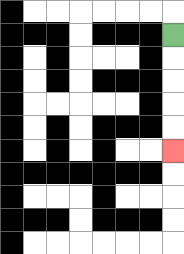{'start': '[7, 1]', 'end': '[7, 6]', 'path_directions': 'D,D,D,D,D', 'path_coordinates': '[[7, 1], [7, 2], [7, 3], [7, 4], [7, 5], [7, 6]]'}